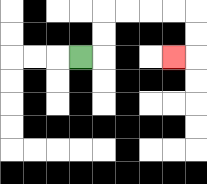{'start': '[3, 2]', 'end': '[7, 2]', 'path_directions': 'R,U,U,R,R,R,R,D,D,L', 'path_coordinates': '[[3, 2], [4, 2], [4, 1], [4, 0], [5, 0], [6, 0], [7, 0], [8, 0], [8, 1], [8, 2], [7, 2]]'}